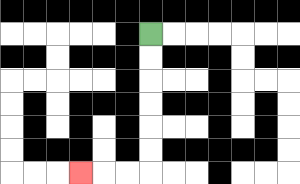{'start': '[6, 1]', 'end': '[3, 7]', 'path_directions': 'D,D,D,D,D,D,L,L,L', 'path_coordinates': '[[6, 1], [6, 2], [6, 3], [6, 4], [6, 5], [6, 6], [6, 7], [5, 7], [4, 7], [3, 7]]'}